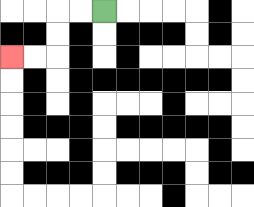{'start': '[4, 0]', 'end': '[0, 2]', 'path_directions': 'L,L,D,D,L,L', 'path_coordinates': '[[4, 0], [3, 0], [2, 0], [2, 1], [2, 2], [1, 2], [0, 2]]'}